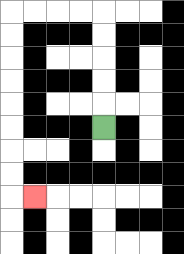{'start': '[4, 5]', 'end': '[1, 8]', 'path_directions': 'U,U,U,U,U,L,L,L,L,D,D,D,D,D,D,D,D,R', 'path_coordinates': '[[4, 5], [4, 4], [4, 3], [4, 2], [4, 1], [4, 0], [3, 0], [2, 0], [1, 0], [0, 0], [0, 1], [0, 2], [0, 3], [0, 4], [0, 5], [0, 6], [0, 7], [0, 8], [1, 8]]'}